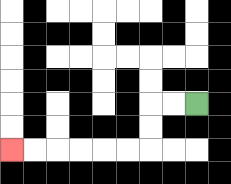{'start': '[8, 4]', 'end': '[0, 6]', 'path_directions': 'L,L,D,D,L,L,L,L,L,L', 'path_coordinates': '[[8, 4], [7, 4], [6, 4], [6, 5], [6, 6], [5, 6], [4, 6], [3, 6], [2, 6], [1, 6], [0, 6]]'}